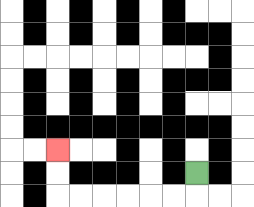{'start': '[8, 7]', 'end': '[2, 6]', 'path_directions': 'D,L,L,L,L,L,L,U,U', 'path_coordinates': '[[8, 7], [8, 8], [7, 8], [6, 8], [5, 8], [4, 8], [3, 8], [2, 8], [2, 7], [2, 6]]'}